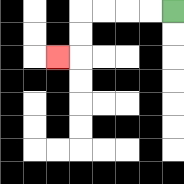{'start': '[7, 0]', 'end': '[2, 2]', 'path_directions': 'L,L,L,L,D,D,L', 'path_coordinates': '[[7, 0], [6, 0], [5, 0], [4, 0], [3, 0], [3, 1], [3, 2], [2, 2]]'}